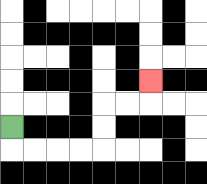{'start': '[0, 5]', 'end': '[6, 3]', 'path_directions': 'D,R,R,R,R,U,U,R,R,U', 'path_coordinates': '[[0, 5], [0, 6], [1, 6], [2, 6], [3, 6], [4, 6], [4, 5], [4, 4], [5, 4], [6, 4], [6, 3]]'}